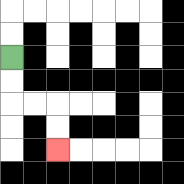{'start': '[0, 2]', 'end': '[2, 6]', 'path_directions': 'D,D,R,R,D,D', 'path_coordinates': '[[0, 2], [0, 3], [0, 4], [1, 4], [2, 4], [2, 5], [2, 6]]'}